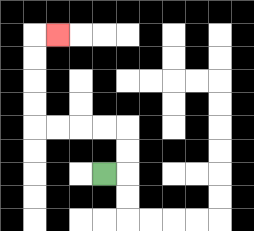{'start': '[4, 7]', 'end': '[2, 1]', 'path_directions': 'R,U,U,L,L,L,L,U,U,U,U,R', 'path_coordinates': '[[4, 7], [5, 7], [5, 6], [5, 5], [4, 5], [3, 5], [2, 5], [1, 5], [1, 4], [1, 3], [1, 2], [1, 1], [2, 1]]'}